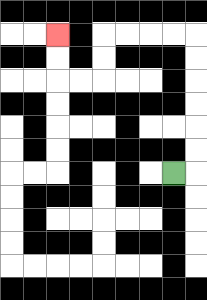{'start': '[7, 7]', 'end': '[2, 1]', 'path_directions': 'R,U,U,U,U,U,U,L,L,L,L,D,D,L,L,U,U', 'path_coordinates': '[[7, 7], [8, 7], [8, 6], [8, 5], [8, 4], [8, 3], [8, 2], [8, 1], [7, 1], [6, 1], [5, 1], [4, 1], [4, 2], [4, 3], [3, 3], [2, 3], [2, 2], [2, 1]]'}